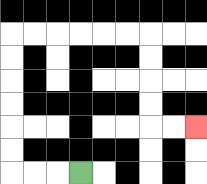{'start': '[3, 7]', 'end': '[8, 5]', 'path_directions': 'L,L,L,U,U,U,U,U,U,R,R,R,R,R,R,D,D,D,D,R,R', 'path_coordinates': '[[3, 7], [2, 7], [1, 7], [0, 7], [0, 6], [0, 5], [0, 4], [0, 3], [0, 2], [0, 1], [1, 1], [2, 1], [3, 1], [4, 1], [5, 1], [6, 1], [6, 2], [6, 3], [6, 4], [6, 5], [7, 5], [8, 5]]'}